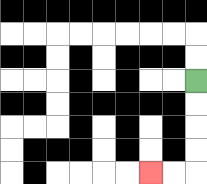{'start': '[8, 3]', 'end': '[6, 7]', 'path_directions': 'D,D,D,D,L,L', 'path_coordinates': '[[8, 3], [8, 4], [8, 5], [8, 6], [8, 7], [7, 7], [6, 7]]'}